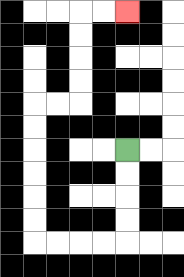{'start': '[5, 6]', 'end': '[5, 0]', 'path_directions': 'D,D,D,D,L,L,L,L,U,U,U,U,U,U,R,R,U,U,U,U,R,R', 'path_coordinates': '[[5, 6], [5, 7], [5, 8], [5, 9], [5, 10], [4, 10], [3, 10], [2, 10], [1, 10], [1, 9], [1, 8], [1, 7], [1, 6], [1, 5], [1, 4], [2, 4], [3, 4], [3, 3], [3, 2], [3, 1], [3, 0], [4, 0], [5, 0]]'}